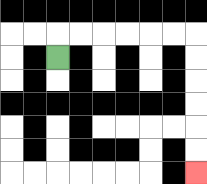{'start': '[2, 2]', 'end': '[8, 7]', 'path_directions': 'U,R,R,R,R,R,R,D,D,D,D,D,D', 'path_coordinates': '[[2, 2], [2, 1], [3, 1], [4, 1], [5, 1], [6, 1], [7, 1], [8, 1], [8, 2], [8, 3], [8, 4], [8, 5], [8, 6], [8, 7]]'}